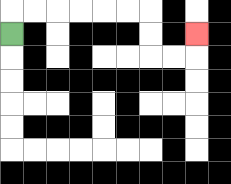{'start': '[0, 1]', 'end': '[8, 1]', 'path_directions': 'U,R,R,R,R,R,R,D,D,R,R,U', 'path_coordinates': '[[0, 1], [0, 0], [1, 0], [2, 0], [3, 0], [4, 0], [5, 0], [6, 0], [6, 1], [6, 2], [7, 2], [8, 2], [8, 1]]'}